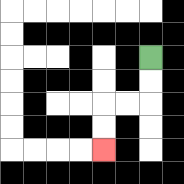{'start': '[6, 2]', 'end': '[4, 6]', 'path_directions': 'D,D,L,L,D,D', 'path_coordinates': '[[6, 2], [6, 3], [6, 4], [5, 4], [4, 4], [4, 5], [4, 6]]'}